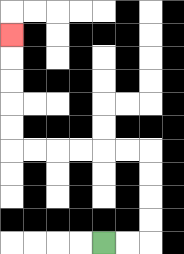{'start': '[4, 10]', 'end': '[0, 1]', 'path_directions': 'R,R,U,U,U,U,L,L,L,L,L,L,U,U,U,U,U', 'path_coordinates': '[[4, 10], [5, 10], [6, 10], [6, 9], [6, 8], [6, 7], [6, 6], [5, 6], [4, 6], [3, 6], [2, 6], [1, 6], [0, 6], [0, 5], [0, 4], [0, 3], [0, 2], [0, 1]]'}